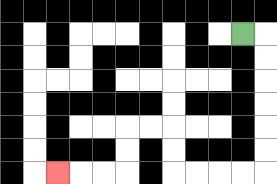{'start': '[10, 1]', 'end': '[2, 7]', 'path_directions': 'R,D,D,D,D,D,D,L,L,L,L,U,U,L,L,D,D,L,L,L', 'path_coordinates': '[[10, 1], [11, 1], [11, 2], [11, 3], [11, 4], [11, 5], [11, 6], [11, 7], [10, 7], [9, 7], [8, 7], [7, 7], [7, 6], [7, 5], [6, 5], [5, 5], [5, 6], [5, 7], [4, 7], [3, 7], [2, 7]]'}